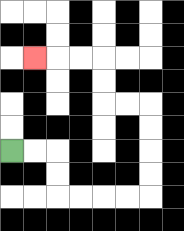{'start': '[0, 6]', 'end': '[1, 2]', 'path_directions': 'R,R,D,D,R,R,R,R,U,U,U,U,L,L,U,U,L,L,L', 'path_coordinates': '[[0, 6], [1, 6], [2, 6], [2, 7], [2, 8], [3, 8], [4, 8], [5, 8], [6, 8], [6, 7], [6, 6], [6, 5], [6, 4], [5, 4], [4, 4], [4, 3], [4, 2], [3, 2], [2, 2], [1, 2]]'}